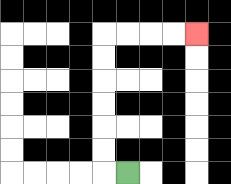{'start': '[5, 7]', 'end': '[8, 1]', 'path_directions': 'L,U,U,U,U,U,U,R,R,R,R', 'path_coordinates': '[[5, 7], [4, 7], [4, 6], [4, 5], [4, 4], [4, 3], [4, 2], [4, 1], [5, 1], [6, 1], [7, 1], [8, 1]]'}